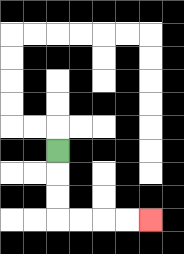{'start': '[2, 6]', 'end': '[6, 9]', 'path_directions': 'D,D,D,R,R,R,R', 'path_coordinates': '[[2, 6], [2, 7], [2, 8], [2, 9], [3, 9], [4, 9], [5, 9], [6, 9]]'}